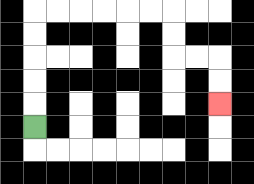{'start': '[1, 5]', 'end': '[9, 4]', 'path_directions': 'U,U,U,U,U,R,R,R,R,R,R,D,D,R,R,D,D', 'path_coordinates': '[[1, 5], [1, 4], [1, 3], [1, 2], [1, 1], [1, 0], [2, 0], [3, 0], [4, 0], [5, 0], [6, 0], [7, 0], [7, 1], [7, 2], [8, 2], [9, 2], [9, 3], [9, 4]]'}